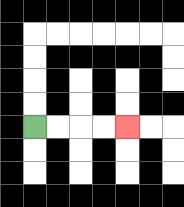{'start': '[1, 5]', 'end': '[5, 5]', 'path_directions': 'R,R,R,R', 'path_coordinates': '[[1, 5], [2, 5], [3, 5], [4, 5], [5, 5]]'}